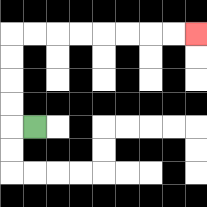{'start': '[1, 5]', 'end': '[8, 1]', 'path_directions': 'L,U,U,U,U,R,R,R,R,R,R,R,R', 'path_coordinates': '[[1, 5], [0, 5], [0, 4], [0, 3], [0, 2], [0, 1], [1, 1], [2, 1], [3, 1], [4, 1], [5, 1], [6, 1], [7, 1], [8, 1]]'}